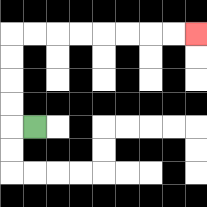{'start': '[1, 5]', 'end': '[8, 1]', 'path_directions': 'L,U,U,U,U,R,R,R,R,R,R,R,R', 'path_coordinates': '[[1, 5], [0, 5], [0, 4], [0, 3], [0, 2], [0, 1], [1, 1], [2, 1], [3, 1], [4, 1], [5, 1], [6, 1], [7, 1], [8, 1]]'}